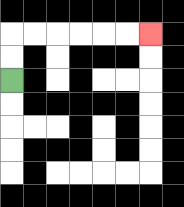{'start': '[0, 3]', 'end': '[6, 1]', 'path_directions': 'U,U,R,R,R,R,R,R', 'path_coordinates': '[[0, 3], [0, 2], [0, 1], [1, 1], [2, 1], [3, 1], [4, 1], [5, 1], [6, 1]]'}